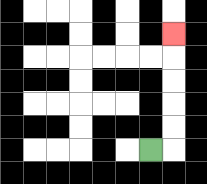{'start': '[6, 6]', 'end': '[7, 1]', 'path_directions': 'R,U,U,U,U,U', 'path_coordinates': '[[6, 6], [7, 6], [7, 5], [7, 4], [7, 3], [7, 2], [7, 1]]'}